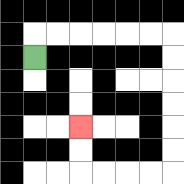{'start': '[1, 2]', 'end': '[3, 5]', 'path_directions': 'U,R,R,R,R,R,R,D,D,D,D,D,D,L,L,L,L,U,U', 'path_coordinates': '[[1, 2], [1, 1], [2, 1], [3, 1], [4, 1], [5, 1], [6, 1], [7, 1], [7, 2], [7, 3], [7, 4], [7, 5], [7, 6], [7, 7], [6, 7], [5, 7], [4, 7], [3, 7], [3, 6], [3, 5]]'}